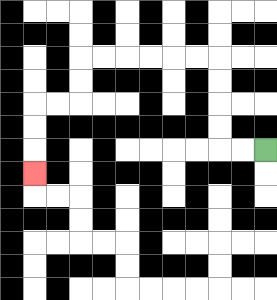{'start': '[11, 6]', 'end': '[1, 7]', 'path_directions': 'L,L,U,U,U,U,L,L,L,L,L,L,D,D,L,L,D,D,D', 'path_coordinates': '[[11, 6], [10, 6], [9, 6], [9, 5], [9, 4], [9, 3], [9, 2], [8, 2], [7, 2], [6, 2], [5, 2], [4, 2], [3, 2], [3, 3], [3, 4], [2, 4], [1, 4], [1, 5], [1, 6], [1, 7]]'}